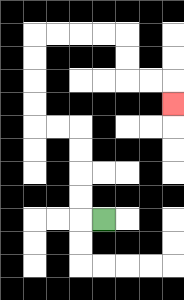{'start': '[4, 9]', 'end': '[7, 4]', 'path_directions': 'L,U,U,U,U,L,L,U,U,U,U,R,R,R,R,D,D,R,R,D', 'path_coordinates': '[[4, 9], [3, 9], [3, 8], [3, 7], [3, 6], [3, 5], [2, 5], [1, 5], [1, 4], [1, 3], [1, 2], [1, 1], [2, 1], [3, 1], [4, 1], [5, 1], [5, 2], [5, 3], [6, 3], [7, 3], [7, 4]]'}